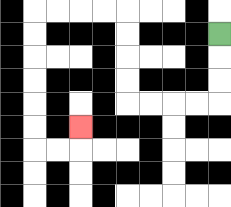{'start': '[9, 1]', 'end': '[3, 5]', 'path_directions': 'D,D,D,L,L,L,L,U,U,U,U,L,L,L,L,D,D,D,D,D,D,R,R,U', 'path_coordinates': '[[9, 1], [9, 2], [9, 3], [9, 4], [8, 4], [7, 4], [6, 4], [5, 4], [5, 3], [5, 2], [5, 1], [5, 0], [4, 0], [3, 0], [2, 0], [1, 0], [1, 1], [1, 2], [1, 3], [1, 4], [1, 5], [1, 6], [2, 6], [3, 6], [3, 5]]'}